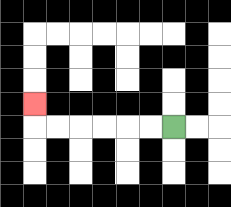{'start': '[7, 5]', 'end': '[1, 4]', 'path_directions': 'L,L,L,L,L,L,U', 'path_coordinates': '[[7, 5], [6, 5], [5, 5], [4, 5], [3, 5], [2, 5], [1, 5], [1, 4]]'}